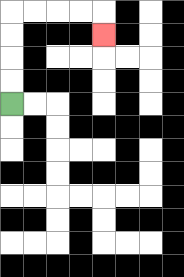{'start': '[0, 4]', 'end': '[4, 1]', 'path_directions': 'U,U,U,U,R,R,R,R,D', 'path_coordinates': '[[0, 4], [0, 3], [0, 2], [0, 1], [0, 0], [1, 0], [2, 0], [3, 0], [4, 0], [4, 1]]'}